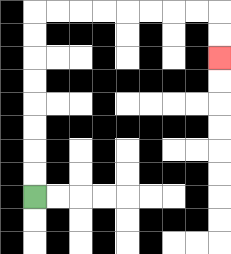{'start': '[1, 8]', 'end': '[9, 2]', 'path_directions': 'U,U,U,U,U,U,U,U,R,R,R,R,R,R,R,R,D,D', 'path_coordinates': '[[1, 8], [1, 7], [1, 6], [1, 5], [1, 4], [1, 3], [1, 2], [1, 1], [1, 0], [2, 0], [3, 0], [4, 0], [5, 0], [6, 0], [7, 0], [8, 0], [9, 0], [9, 1], [9, 2]]'}